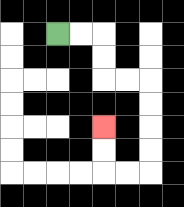{'start': '[2, 1]', 'end': '[4, 5]', 'path_directions': 'R,R,D,D,R,R,D,D,D,D,L,L,U,U', 'path_coordinates': '[[2, 1], [3, 1], [4, 1], [4, 2], [4, 3], [5, 3], [6, 3], [6, 4], [6, 5], [6, 6], [6, 7], [5, 7], [4, 7], [4, 6], [4, 5]]'}